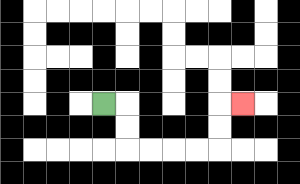{'start': '[4, 4]', 'end': '[10, 4]', 'path_directions': 'R,D,D,R,R,R,R,U,U,R', 'path_coordinates': '[[4, 4], [5, 4], [5, 5], [5, 6], [6, 6], [7, 6], [8, 6], [9, 6], [9, 5], [9, 4], [10, 4]]'}